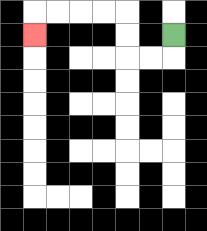{'start': '[7, 1]', 'end': '[1, 1]', 'path_directions': 'D,L,L,U,U,L,L,L,L,D', 'path_coordinates': '[[7, 1], [7, 2], [6, 2], [5, 2], [5, 1], [5, 0], [4, 0], [3, 0], [2, 0], [1, 0], [1, 1]]'}